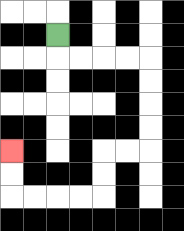{'start': '[2, 1]', 'end': '[0, 6]', 'path_directions': 'D,R,R,R,R,D,D,D,D,L,L,D,D,L,L,L,L,U,U', 'path_coordinates': '[[2, 1], [2, 2], [3, 2], [4, 2], [5, 2], [6, 2], [6, 3], [6, 4], [6, 5], [6, 6], [5, 6], [4, 6], [4, 7], [4, 8], [3, 8], [2, 8], [1, 8], [0, 8], [0, 7], [0, 6]]'}